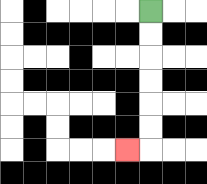{'start': '[6, 0]', 'end': '[5, 6]', 'path_directions': 'D,D,D,D,D,D,L', 'path_coordinates': '[[6, 0], [6, 1], [6, 2], [6, 3], [6, 4], [6, 5], [6, 6], [5, 6]]'}